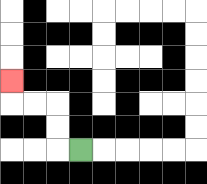{'start': '[3, 6]', 'end': '[0, 3]', 'path_directions': 'L,U,U,L,L,U', 'path_coordinates': '[[3, 6], [2, 6], [2, 5], [2, 4], [1, 4], [0, 4], [0, 3]]'}